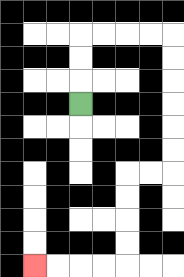{'start': '[3, 4]', 'end': '[1, 11]', 'path_directions': 'U,U,U,R,R,R,R,D,D,D,D,D,D,L,L,D,D,D,D,L,L,L,L', 'path_coordinates': '[[3, 4], [3, 3], [3, 2], [3, 1], [4, 1], [5, 1], [6, 1], [7, 1], [7, 2], [7, 3], [7, 4], [7, 5], [7, 6], [7, 7], [6, 7], [5, 7], [5, 8], [5, 9], [5, 10], [5, 11], [4, 11], [3, 11], [2, 11], [1, 11]]'}